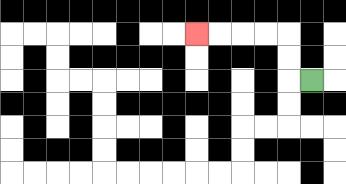{'start': '[13, 3]', 'end': '[8, 1]', 'path_directions': 'L,U,U,L,L,L,L', 'path_coordinates': '[[13, 3], [12, 3], [12, 2], [12, 1], [11, 1], [10, 1], [9, 1], [8, 1]]'}